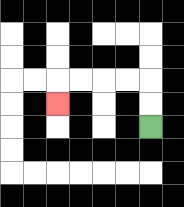{'start': '[6, 5]', 'end': '[2, 4]', 'path_directions': 'U,U,L,L,L,L,D', 'path_coordinates': '[[6, 5], [6, 4], [6, 3], [5, 3], [4, 3], [3, 3], [2, 3], [2, 4]]'}